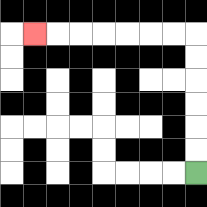{'start': '[8, 7]', 'end': '[1, 1]', 'path_directions': 'U,U,U,U,U,U,L,L,L,L,L,L,L', 'path_coordinates': '[[8, 7], [8, 6], [8, 5], [8, 4], [8, 3], [8, 2], [8, 1], [7, 1], [6, 1], [5, 1], [4, 1], [3, 1], [2, 1], [1, 1]]'}